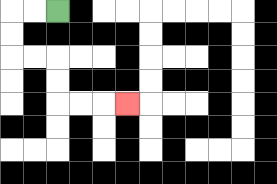{'start': '[2, 0]', 'end': '[5, 4]', 'path_directions': 'L,L,D,D,R,R,D,D,R,R,R', 'path_coordinates': '[[2, 0], [1, 0], [0, 0], [0, 1], [0, 2], [1, 2], [2, 2], [2, 3], [2, 4], [3, 4], [4, 4], [5, 4]]'}